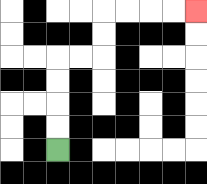{'start': '[2, 6]', 'end': '[8, 0]', 'path_directions': 'U,U,U,U,R,R,U,U,R,R,R,R', 'path_coordinates': '[[2, 6], [2, 5], [2, 4], [2, 3], [2, 2], [3, 2], [4, 2], [4, 1], [4, 0], [5, 0], [6, 0], [7, 0], [8, 0]]'}